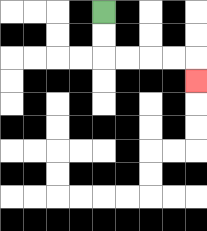{'start': '[4, 0]', 'end': '[8, 3]', 'path_directions': 'D,D,R,R,R,R,D', 'path_coordinates': '[[4, 0], [4, 1], [4, 2], [5, 2], [6, 2], [7, 2], [8, 2], [8, 3]]'}